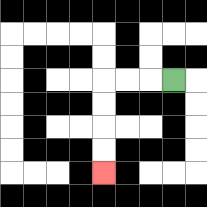{'start': '[7, 3]', 'end': '[4, 7]', 'path_directions': 'L,L,L,D,D,D,D', 'path_coordinates': '[[7, 3], [6, 3], [5, 3], [4, 3], [4, 4], [4, 5], [4, 6], [4, 7]]'}